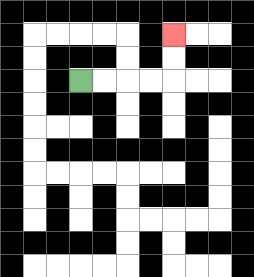{'start': '[3, 3]', 'end': '[7, 1]', 'path_directions': 'R,R,R,R,U,U', 'path_coordinates': '[[3, 3], [4, 3], [5, 3], [6, 3], [7, 3], [7, 2], [7, 1]]'}